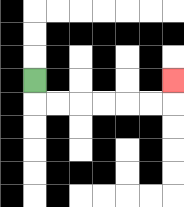{'start': '[1, 3]', 'end': '[7, 3]', 'path_directions': 'D,R,R,R,R,R,R,U', 'path_coordinates': '[[1, 3], [1, 4], [2, 4], [3, 4], [4, 4], [5, 4], [6, 4], [7, 4], [7, 3]]'}